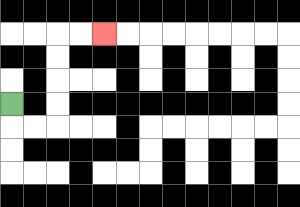{'start': '[0, 4]', 'end': '[4, 1]', 'path_directions': 'D,R,R,U,U,U,U,R,R', 'path_coordinates': '[[0, 4], [0, 5], [1, 5], [2, 5], [2, 4], [2, 3], [2, 2], [2, 1], [3, 1], [4, 1]]'}